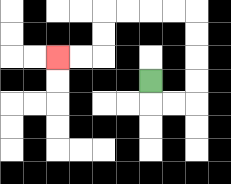{'start': '[6, 3]', 'end': '[2, 2]', 'path_directions': 'D,R,R,U,U,U,U,L,L,L,L,D,D,L,L', 'path_coordinates': '[[6, 3], [6, 4], [7, 4], [8, 4], [8, 3], [8, 2], [8, 1], [8, 0], [7, 0], [6, 0], [5, 0], [4, 0], [4, 1], [4, 2], [3, 2], [2, 2]]'}